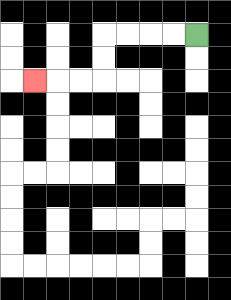{'start': '[8, 1]', 'end': '[1, 3]', 'path_directions': 'L,L,L,L,D,D,L,L,L', 'path_coordinates': '[[8, 1], [7, 1], [6, 1], [5, 1], [4, 1], [4, 2], [4, 3], [3, 3], [2, 3], [1, 3]]'}